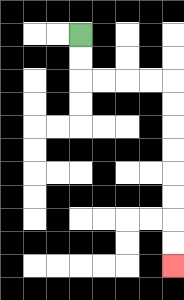{'start': '[3, 1]', 'end': '[7, 11]', 'path_directions': 'D,D,R,R,R,R,D,D,D,D,D,D,D,D', 'path_coordinates': '[[3, 1], [3, 2], [3, 3], [4, 3], [5, 3], [6, 3], [7, 3], [7, 4], [7, 5], [7, 6], [7, 7], [7, 8], [7, 9], [7, 10], [7, 11]]'}